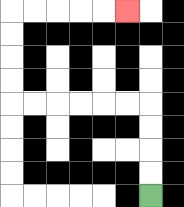{'start': '[6, 8]', 'end': '[5, 0]', 'path_directions': 'U,U,U,U,L,L,L,L,L,L,U,U,U,U,R,R,R,R,R', 'path_coordinates': '[[6, 8], [6, 7], [6, 6], [6, 5], [6, 4], [5, 4], [4, 4], [3, 4], [2, 4], [1, 4], [0, 4], [0, 3], [0, 2], [0, 1], [0, 0], [1, 0], [2, 0], [3, 0], [4, 0], [5, 0]]'}